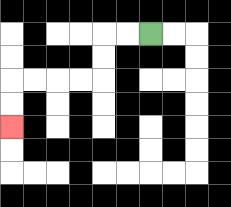{'start': '[6, 1]', 'end': '[0, 5]', 'path_directions': 'L,L,D,D,L,L,L,L,D,D', 'path_coordinates': '[[6, 1], [5, 1], [4, 1], [4, 2], [4, 3], [3, 3], [2, 3], [1, 3], [0, 3], [0, 4], [0, 5]]'}